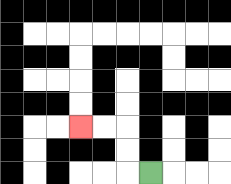{'start': '[6, 7]', 'end': '[3, 5]', 'path_directions': 'L,U,U,L,L', 'path_coordinates': '[[6, 7], [5, 7], [5, 6], [5, 5], [4, 5], [3, 5]]'}